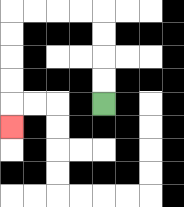{'start': '[4, 4]', 'end': '[0, 5]', 'path_directions': 'U,U,U,U,L,L,L,L,D,D,D,D,D', 'path_coordinates': '[[4, 4], [4, 3], [4, 2], [4, 1], [4, 0], [3, 0], [2, 0], [1, 0], [0, 0], [0, 1], [0, 2], [0, 3], [0, 4], [0, 5]]'}